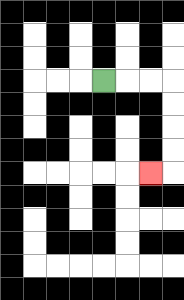{'start': '[4, 3]', 'end': '[6, 7]', 'path_directions': 'R,R,R,D,D,D,D,L', 'path_coordinates': '[[4, 3], [5, 3], [6, 3], [7, 3], [7, 4], [7, 5], [7, 6], [7, 7], [6, 7]]'}